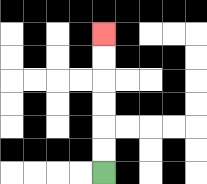{'start': '[4, 7]', 'end': '[4, 1]', 'path_directions': 'U,U,U,U,U,U', 'path_coordinates': '[[4, 7], [4, 6], [4, 5], [4, 4], [4, 3], [4, 2], [4, 1]]'}